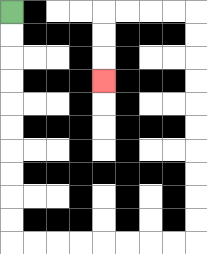{'start': '[0, 0]', 'end': '[4, 3]', 'path_directions': 'D,D,D,D,D,D,D,D,D,D,R,R,R,R,R,R,R,R,U,U,U,U,U,U,U,U,U,U,L,L,L,L,D,D,D', 'path_coordinates': '[[0, 0], [0, 1], [0, 2], [0, 3], [0, 4], [0, 5], [0, 6], [0, 7], [0, 8], [0, 9], [0, 10], [1, 10], [2, 10], [3, 10], [4, 10], [5, 10], [6, 10], [7, 10], [8, 10], [8, 9], [8, 8], [8, 7], [8, 6], [8, 5], [8, 4], [8, 3], [8, 2], [8, 1], [8, 0], [7, 0], [6, 0], [5, 0], [4, 0], [4, 1], [4, 2], [4, 3]]'}